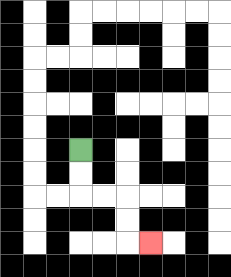{'start': '[3, 6]', 'end': '[6, 10]', 'path_directions': 'D,D,R,R,D,D,R', 'path_coordinates': '[[3, 6], [3, 7], [3, 8], [4, 8], [5, 8], [5, 9], [5, 10], [6, 10]]'}